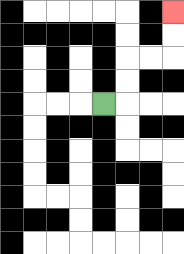{'start': '[4, 4]', 'end': '[7, 0]', 'path_directions': 'R,U,U,R,R,U,U', 'path_coordinates': '[[4, 4], [5, 4], [5, 3], [5, 2], [6, 2], [7, 2], [7, 1], [7, 0]]'}